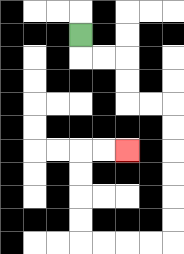{'start': '[3, 1]', 'end': '[5, 6]', 'path_directions': 'D,R,R,D,D,R,R,D,D,D,D,D,D,L,L,L,L,U,U,U,U,R,R', 'path_coordinates': '[[3, 1], [3, 2], [4, 2], [5, 2], [5, 3], [5, 4], [6, 4], [7, 4], [7, 5], [7, 6], [7, 7], [7, 8], [7, 9], [7, 10], [6, 10], [5, 10], [4, 10], [3, 10], [3, 9], [3, 8], [3, 7], [3, 6], [4, 6], [5, 6]]'}